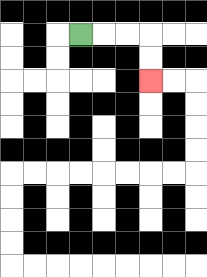{'start': '[3, 1]', 'end': '[6, 3]', 'path_directions': 'R,R,R,D,D', 'path_coordinates': '[[3, 1], [4, 1], [5, 1], [6, 1], [6, 2], [6, 3]]'}